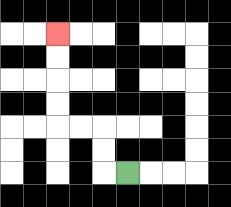{'start': '[5, 7]', 'end': '[2, 1]', 'path_directions': 'L,U,U,L,L,U,U,U,U', 'path_coordinates': '[[5, 7], [4, 7], [4, 6], [4, 5], [3, 5], [2, 5], [2, 4], [2, 3], [2, 2], [2, 1]]'}